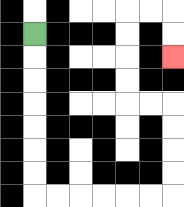{'start': '[1, 1]', 'end': '[7, 2]', 'path_directions': 'D,D,D,D,D,D,D,R,R,R,R,R,R,U,U,U,U,L,L,U,U,U,U,R,R,D,D', 'path_coordinates': '[[1, 1], [1, 2], [1, 3], [1, 4], [1, 5], [1, 6], [1, 7], [1, 8], [2, 8], [3, 8], [4, 8], [5, 8], [6, 8], [7, 8], [7, 7], [7, 6], [7, 5], [7, 4], [6, 4], [5, 4], [5, 3], [5, 2], [5, 1], [5, 0], [6, 0], [7, 0], [7, 1], [7, 2]]'}